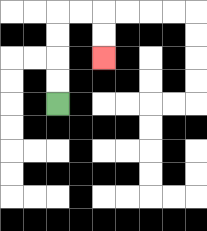{'start': '[2, 4]', 'end': '[4, 2]', 'path_directions': 'U,U,U,U,R,R,D,D', 'path_coordinates': '[[2, 4], [2, 3], [2, 2], [2, 1], [2, 0], [3, 0], [4, 0], [4, 1], [4, 2]]'}